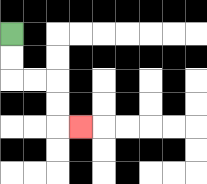{'start': '[0, 1]', 'end': '[3, 5]', 'path_directions': 'D,D,R,R,D,D,R', 'path_coordinates': '[[0, 1], [0, 2], [0, 3], [1, 3], [2, 3], [2, 4], [2, 5], [3, 5]]'}